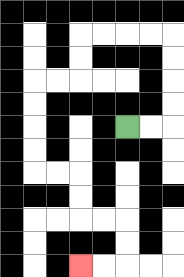{'start': '[5, 5]', 'end': '[3, 11]', 'path_directions': 'R,R,U,U,U,U,L,L,L,L,D,D,L,L,D,D,D,D,R,R,D,D,R,R,D,D,L,L', 'path_coordinates': '[[5, 5], [6, 5], [7, 5], [7, 4], [7, 3], [7, 2], [7, 1], [6, 1], [5, 1], [4, 1], [3, 1], [3, 2], [3, 3], [2, 3], [1, 3], [1, 4], [1, 5], [1, 6], [1, 7], [2, 7], [3, 7], [3, 8], [3, 9], [4, 9], [5, 9], [5, 10], [5, 11], [4, 11], [3, 11]]'}